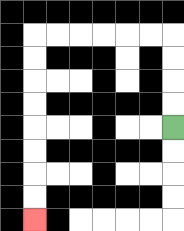{'start': '[7, 5]', 'end': '[1, 9]', 'path_directions': 'U,U,U,U,L,L,L,L,L,L,D,D,D,D,D,D,D,D', 'path_coordinates': '[[7, 5], [7, 4], [7, 3], [7, 2], [7, 1], [6, 1], [5, 1], [4, 1], [3, 1], [2, 1], [1, 1], [1, 2], [1, 3], [1, 4], [1, 5], [1, 6], [1, 7], [1, 8], [1, 9]]'}